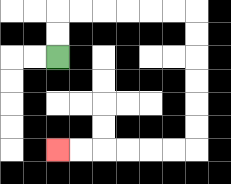{'start': '[2, 2]', 'end': '[2, 6]', 'path_directions': 'U,U,R,R,R,R,R,R,D,D,D,D,D,D,L,L,L,L,L,L', 'path_coordinates': '[[2, 2], [2, 1], [2, 0], [3, 0], [4, 0], [5, 0], [6, 0], [7, 0], [8, 0], [8, 1], [8, 2], [8, 3], [8, 4], [8, 5], [8, 6], [7, 6], [6, 6], [5, 6], [4, 6], [3, 6], [2, 6]]'}